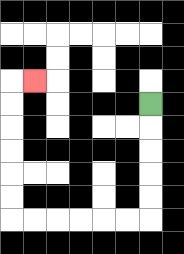{'start': '[6, 4]', 'end': '[1, 3]', 'path_directions': 'D,D,D,D,D,L,L,L,L,L,L,U,U,U,U,U,U,R', 'path_coordinates': '[[6, 4], [6, 5], [6, 6], [6, 7], [6, 8], [6, 9], [5, 9], [4, 9], [3, 9], [2, 9], [1, 9], [0, 9], [0, 8], [0, 7], [0, 6], [0, 5], [0, 4], [0, 3], [1, 3]]'}